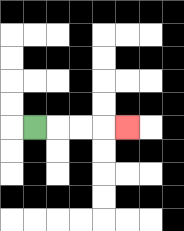{'start': '[1, 5]', 'end': '[5, 5]', 'path_directions': 'R,R,R,R', 'path_coordinates': '[[1, 5], [2, 5], [3, 5], [4, 5], [5, 5]]'}